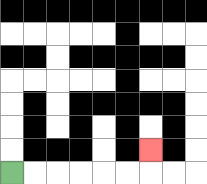{'start': '[0, 7]', 'end': '[6, 6]', 'path_directions': 'R,R,R,R,R,R,U', 'path_coordinates': '[[0, 7], [1, 7], [2, 7], [3, 7], [4, 7], [5, 7], [6, 7], [6, 6]]'}